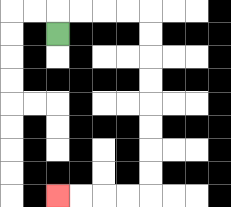{'start': '[2, 1]', 'end': '[2, 8]', 'path_directions': 'U,R,R,R,R,D,D,D,D,D,D,D,D,L,L,L,L', 'path_coordinates': '[[2, 1], [2, 0], [3, 0], [4, 0], [5, 0], [6, 0], [6, 1], [6, 2], [6, 3], [6, 4], [6, 5], [6, 6], [6, 7], [6, 8], [5, 8], [4, 8], [3, 8], [2, 8]]'}